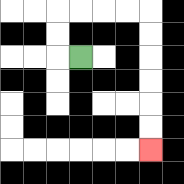{'start': '[3, 2]', 'end': '[6, 6]', 'path_directions': 'L,U,U,R,R,R,R,D,D,D,D,D,D', 'path_coordinates': '[[3, 2], [2, 2], [2, 1], [2, 0], [3, 0], [4, 0], [5, 0], [6, 0], [6, 1], [6, 2], [6, 3], [6, 4], [6, 5], [6, 6]]'}